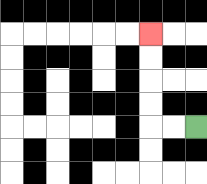{'start': '[8, 5]', 'end': '[6, 1]', 'path_directions': 'L,L,U,U,U,U', 'path_coordinates': '[[8, 5], [7, 5], [6, 5], [6, 4], [6, 3], [6, 2], [6, 1]]'}